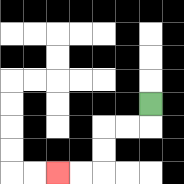{'start': '[6, 4]', 'end': '[2, 7]', 'path_directions': 'D,L,L,D,D,L,L', 'path_coordinates': '[[6, 4], [6, 5], [5, 5], [4, 5], [4, 6], [4, 7], [3, 7], [2, 7]]'}